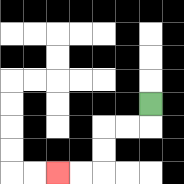{'start': '[6, 4]', 'end': '[2, 7]', 'path_directions': 'D,L,L,D,D,L,L', 'path_coordinates': '[[6, 4], [6, 5], [5, 5], [4, 5], [4, 6], [4, 7], [3, 7], [2, 7]]'}